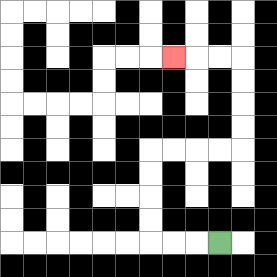{'start': '[9, 10]', 'end': '[7, 2]', 'path_directions': 'L,L,L,U,U,U,U,R,R,R,R,U,U,U,U,L,L,L', 'path_coordinates': '[[9, 10], [8, 10], [7, 10], [6, 10], [6, 9], [6, 8], [6, 7], [6, 6], [7, 6], [8, 6], [9, 6], [10, 6], [10, 5], [10, 4], [10, 3], [10, 2], [9, 2], [8, 2], [7, 2]]'}